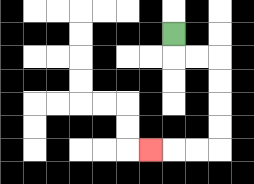{'start': '[7, 1]', 'end': '[6, 6]', 'path_directions': 'D,R,R,D,D,D,D,L,L,L', 'path_coordinates': '[[7, 1], [7, 2], [8, 2], [9, 2], [9, 3], [9, 4], [9, 5], [9, 6], [8, 6], [7, 6], [6, 6]]'}